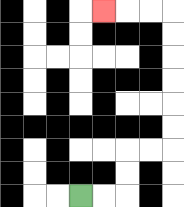{'start': '[3, 8]', 'end': '[4, 0]', 'path_directions': 'R,R,U,U,R,R,U,U,U,U,U,U,L,L,L', 'path_coordinates': '[[3, 8], [4, 8], [5, 8], [5, 7], [5, 6], [6, 6], [7, 6], [7, 5], [7, 4], [7, 3], [7, 2], [7, 1], [7, 0], [6, 0], [5, 0], [4, 0]]'}